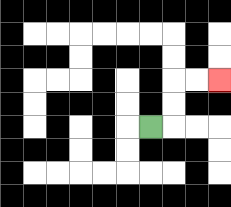{'start': '[6, 5]', 'end': '[9, 3]', 'path_directions': 'R,U,U,R,R', 'path_coordinates': '[[6, 5], [7, 5], [7, 4], [7, 3], [8, 3], [9, 3]]'}